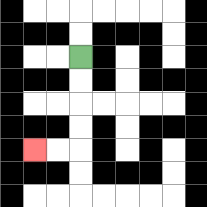{'start': '[3, 2]', 'end': '[1, 6]', 'path_directions': 'D,D,D,D,L,L', 'path_coordinates': '[[3, 2], [3, 3], [3, 4], [3, 5], [3, 6], [2, 6], [1, 6]]'}